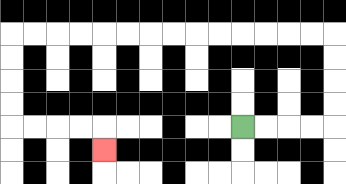{'start': '[10, 5]', 'end': '[4, 6]', 'path_directions': 'R,R,R,R,U,U,U,U,L,L,L,L,L,L,L,L,L,L,L,L,L,L,D,D,D,D,R,R,R,R,D', 'path_coordinates': '[[10, 5], [11, 5], [12, 5], [13, 5], [14, 5], [14, 4], [14, 3], [14, 2], [14, 1], [13, 1], [12, 1], [11, 1], [10, 1], [9, 1], [8, 1], [7, 1], [6, 1], [5, 1], [4, 1], [3, 1], [2, 1], [1, 1], [0, 1], [0, 2], [0, 3], [0, 4], [0, 5], [1, 5], [2, 5], [3, 5], [4, 5], [4, 6]]'}